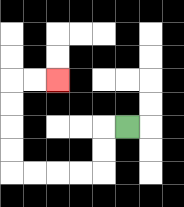{'start': '[5, 5]', 'end': '[2, 3]', 'path_directions': 'L,D,D,L,L,L,L,U,U,U,U,R,R', 'path_coordinates': '[[5, 5], [4, 5], [4, 6], [4, 7], [3, 7], [2, 7], [1, 7], [0, 7], [0, 6], [0, 5], [0, 4], [0, 3], [1, 3], [2, 3]]'}